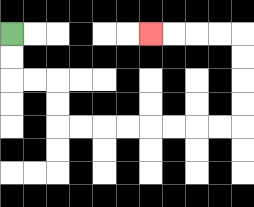{'start': '[0, 1]', 'end': '[6, 1]', 'path_directions': 'D,D,R,R,D,D,R,R,R,R,R,R,R,R,U,U,U,U,L,L,L,L', 'path_coordinates': '[[0, 1], [0, 2], [0, 3], [1, 3], [2, 3], [2, 4], [2, 5], [3, 5], [4, 5], [5, 5], [6, 5], [7, 5], [8, 5], [9, 5], [10, 5], [10, 4], [10, 3], [10, 2], [10, 1], [9, 1], [8, 1], [7, 1], [6, 1]]'}